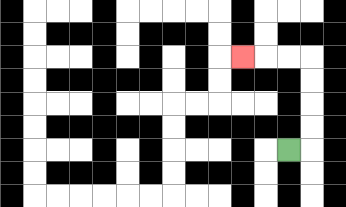{'start': '[12, 6]', 'end': '[10, 2]', 'path_directions': 'R,U,U,U,U,L,L,L', 'path_coordinates': '[[12, 6], [13, 6], [13, 5], [13, 4], [13, 3], [13, 2], [12, 2], [11, 2], [10, 2]]'}